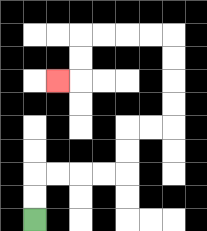{'start': '[1, 9]', 'end': '[2, 3]', 'path_directions': 'U,U,R,R,R,R,U,U,R,R,U,U,U,U,L,L,L,L,D,D,L', 'path_coordinates': '[[1, 9], [1, 8], [1, 7], [2, 7], [3, 7], [4, 7], [5, 7], [5, 6], [5, 5], [6, 5], [7, 5], [7, 4], [7, 3], [7, 2], [7, 1], [6, 1], [5, 1], [4, 1], [3, 1], [3, 2], [3, 3], [2, 3]]'}